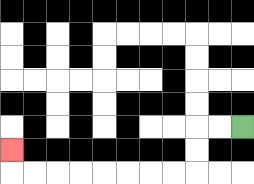{'start': '[10, 5]', 'end': '[0, 6]', 'path_directions': 'L,L,D,D,L,L,L,L,L,L,L,L,U', 'path_coordinates': '[[10, 5], [9, 5], [8, 5], [8, 6], [8, 7], [7, 7], [6, 7], [5, 7], [4, 7], [3, 7], [2, 7], [1, 7], [0, 7], [0, 6]]'}